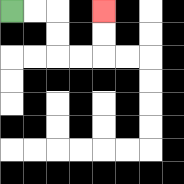{'start': '[0, 0]', 'end': '[4, 0]', 'path_directions': 'R,R,D,D,R,R,U,U', 'path_coordinates': '[[0, 0], [1, 0], [2, 0], [2, 1], [2, 2], [3, 2], [4, 2], [4, 1], [4, 0]]'}